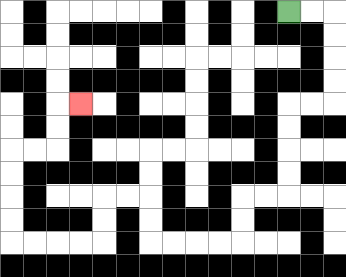{'start': '[12, 0]', 'end': '[3, 4]', 'path_directions': 'R,R,D,D,D,D,L,L,D,D,D,D,L,L,D,D,L,L,L,L,U,U,L,L,D,D,L,L,L,L,U,U,U,U,R,R,U,U,R', 'path_coordinates': '[[12, 0], [13, 0], [14, 0], [14, 1], [14, 2], [14, 3], [14, 4], [13, 4], [12, 4], [12, 5], [12, 6], [12, 7], [12, 8], [11, 8], [10, 8], [10, 9], [10, 10], [9, 10], [8, 10], [7, 10], [6, 10], [6, 9], [6, 8], [5, 8], [4, 8], [4, 9], [4, 10], [3, 10], [2, 10], [1, 10], [0, 10], [0, 9], [0, 8], [0, 7], [0, 6], [1, 6], [2, 6], [2, 5], [2, 4], [3, 4]]'}